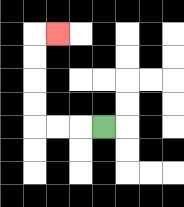{'start': '[4, 5]', 'end': '[2, 1]', 'path_directions': 'L,L,L,U,U,U,U,R', 'path_coordinates': '[[4, 5], [3, 5], [2, 5], [1, 5], [1, 4], [1, 3], [1, 2], [1, 1], [2, 1]]'}